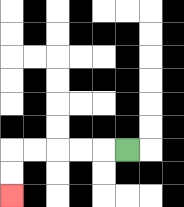{'start': '[5, 6]', 'end': '[0, 8]', 'path_directions': 'L,L,L,L,L,D,D', 'path_coordinates': '[[5, 6], [4, 6], [3, 6], [2, 6], [1, 6], [0, 6], [0, 7], [0, 8]]'}